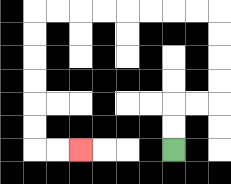{'start': '[7, 6]', 'end': '[3, 6]', 'path_directions': 'U,U,R,R,U,U,U,U,L,L,L,L,L,L,L,L,D,D,D,D,D,D,R,R', 'path_coordinates': '[[7, 6], [7, 5], [7, 4], [8, 4], [9, 4], [9, 3], [9, 2], [9, 1], [9, 0], [8, 0], [7, 0], [6, 0], [5, 0], [4, 0], [3, 0], [2, 0], [1, 0], [1, 1], [1, 2], [1, 3], [1, 4], [1, 5], [1, 6], [2, 6], [3, 6]]'}